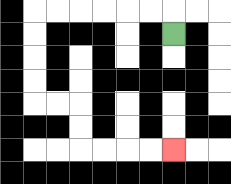{'start': '[7, 1]', 'end': '[7, 6]', 'path_directions': 'U,L,L,L,L,L,L,D,D,D,D,R,R,D,D,R,R,R,R', 'path_coordinates': '[[7, 1], [7, 0], [6, 0], [5, 0], [4, 0], [3, 0], [2, 0], [1, 0], [1, 1], [1, 2], [1, 3], [1, 4], [2, 4], [3, 4], [3, 5], [3, 6], [4, 6], [5, 6], [6, 6], [7, 6]]'}